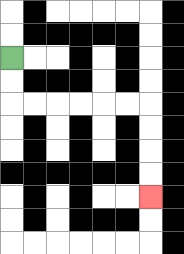{'start': '[0, 2]', 'end': '[6, 8]', 'path_directions': 'D,D,R,R,R,R,R,R,D,D,D,D', 'path_coordinates': '[[0, 2], [0, 3], [0, 4], [1, 4], [2, 4], [3, 4], [4, 4], [5, 4], [6, 4], [6, 5], [6, 6], [6, 7], [6, 8]]'}